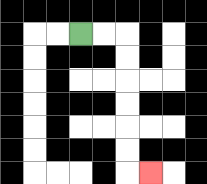{'start': '[3, 1]', 'end': '[6, 7]', 'path_directions': 'R,R,D,D,D,D,D,D,R', 'path_coordinates': '[[3, 1], [4, 1], [5, 1], [5, 2], [5, 3], [5, 4], [5, 5], [5, 6], [5, 7], [6, 7]]'}